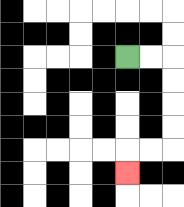{'start': '[5, 2]', 'end': '[5, 7]', 'path_directions': 'R,R,D,D,D,D,L,L,D', 'path_coordinates': '[[5, 2], [6, 2], [7, 2], [7, 3], [7, 4], [7, 5], [7, 6], [6, 6], [5, 6], [5, 7]]'}